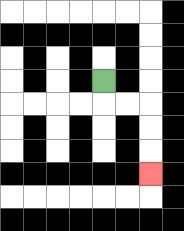{'start': '[4, 3]', 'end': '[6, 7]', 'path_directions': 'D,R,R,D,D,D', 'path_coordinates': '[[4, 3], [4, 4], [5, 4], [6, 4], [6, 5], [6, 6], [6, 7]]'}